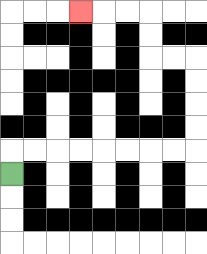{'start': '[0, 7]', 'end': '[3, 0]', 'path_directions': 'U,R,R,R,R,R,R,R,R,U,U,U,U,L,L,U,U,L,L,L', 'path_coordinates': '[[0, 7], [0, 6], [1, 6], [2, 6], [3, 6], [4, 6], [5, 6], [6, 6], [7, 6], [8, 6], [8, 5], [8, 4], [8, 3], [8, 2], [7, 2], [6, 2], [6, 1], [6, 0], [5, 0], [4, 0], [3, 0]]'}